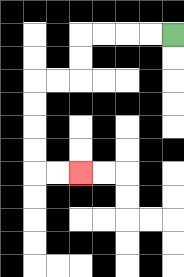{'start': '[7, 1]', 'end': '[3, 7]', 'path_directions': 'L,L,L,L,D,D,L,L,D,D,D,D,R,R', 'path_coordinates': '[[7, 1], [6, 1], [5, 1], [4, 1], [3, 1], [3, 2], [3, 3], [2, 3], [1, 3], [1, 4], [1, 5], [1, 6], [1, 7], [2, 7], [3, 7]]'}